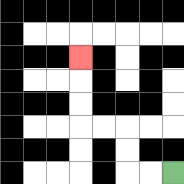{'start': '[7, 7]', 'end': '[3, 2]', 'path_directions': 'L,L,U,U,L,L,U,U,U', 'path_coordinates': '[[7, 7], [6, 7], [5, 7], [5, 6], [5, 5], [4, 5], [3, 5], [3, 4], [3, 3], [3, 2]]'}